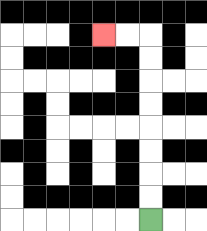{'start': '[6, 9]', 'end': '[4, 1]', 'path_directions': 'U,U,U,U,U,U,U,U,L,L', 'path_coordinates': '[[6, 9], [6, 8], [6, 7], [6, 6], [6, 5], [6, 4], [6, 3], [6, 2], [6, 1], [5, 1], [4, 1]]'}